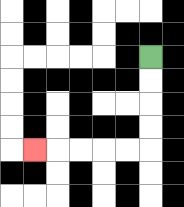{'start': '[6, 2]', 'end': '[1, 6]', 'path_directions': 'D,D,D,D,L,L,L,L,L', 'path_coordinates': '[[6, 2], [6, 3], [6, 4], [6, 5], [6, 6], [5, 6], [4, 6], [3, 6], [2, 6], [1, 6]]'}